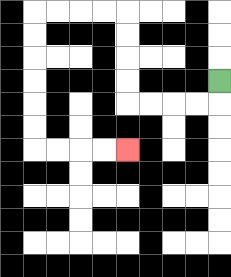{'start': '[9, 3]', 'end': '[5, 6]', 'path_directions': 'D,L,L,L,L,U,U,U,U,L,L,L,L,D,D,D,D,D,D,R,R,R,R', 'path_coordinates': '[[9, 3], [9, 4], [8, 4], [7, 4], [6, 4], [5, 4], [5, 3], [5, 2], [5, 1], [5, 0], [4, 0], [3, 0], [2, 0], [1, 0], [1, 1], [1, 2], [1, 3], [1, 4], [1, 5], [1, 6], [2, 6], [3, 6], [4, 6], [5, 6]]'}